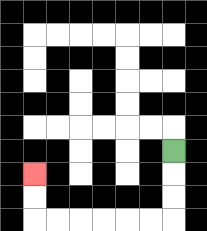{'start': '[7, 6]', 'end': '[1, 7]', 'path_directions': 'D,D,D,L,L,L,L,L,L,U,U', 'path_coordinates': '[[7, 6], [7, 7], [7, 8], [7, 9], [6, 9], [5, 9], [4, 9], [3, 9], [2, 9], [1, 9], [1, 8], [1, 7]]'}